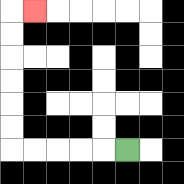{'start': '[5, 6]', 'end': '[1, 0]', 'path_directions': 'L,L,L,L,L,U,U,U,U,U,U,R', 'path_coordinates': '[[5, 6], [4, 6], [3, 6], [2, 6], [1, 6], [0, 6], [0, 5], [0, 4], [0, 3], [0, 2], [0, 1], [0, 0], [1, 0]]'}